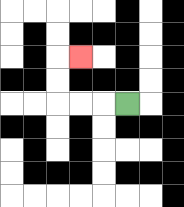{'start': '[5, 4]', 'end': '[3, 2]', 'path_directions': 'L,L,L,U,U,R', 'path_coordinates': '[[5, 4], [4, 4], [3, 4], [2, 4], [2, 3], [2, 2], [3, 2]]'}